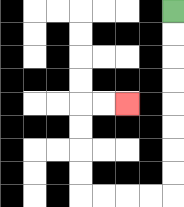{'start': '[7, 0]', 'end': '[5, 4]', 'path_directions': 'D,D,D,D,D,D,D,D,L,L,L,L,U,U,U,U,R,R', 'path_coordinates': '[[7, 0], [7, 1], [7, 2], [7, 3], [7, 4], [7, 5], [7, 6], [7, 7], [7, 8], [6, 8], [5, 8], [4, 8], [3, 8], [3, 7], [3, 6], [3, 5], [3, 4], [4, 4], [5, 4]]'}